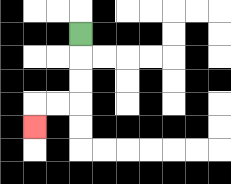{'start': '[3, 1]', 'end': '[1, 5]', 'path_directions': 'D,D,D,L,L,D', 'path_coordinates': '[[3, 1], [3, 2], [3, 3], [3, 4], [2, 4], [1, 4], [1, 5]]'}